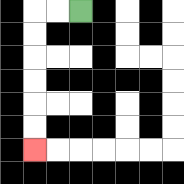{'start': '[3, 0]', 'end': '[1, 6]', 'path_directions': 'L,L,D,D,D,D,D,D', 'path_coordinates': '[[3, 0], [2, 0], [1, 0], [1, 1], [1, 2], [1, 3], [1, 4], [1, 5], [1, 6]]'}